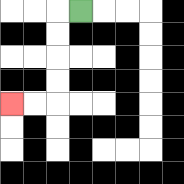{'start': '[3, 0]', 'end': '[0, 4]', 'path_directions': 'L,D,D,D,D,L,L', 'path_coordinates': '[[3, 0], [2, 0], [2, 1], [2, 2], [2, 3], [2, 4], [1, 4], [0, 4]]'}